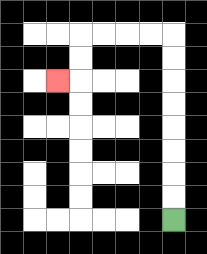{'start': '[7, 9]', 'end': '[2, 3]', 'path_directions': 'U,U,U,U,U,U,U,U,L,L,L,L,D,D,L', 'path_coordinates': '[[7, 9], [7, 8], [7, 7], [7, 6], [7, 5], [7, 4], [7, 3], [7, 2], [7, 1], [6, 1], [5, 1], [4, 1], [3, 1], [3, 2], [3, 3], [2, 3]]'}